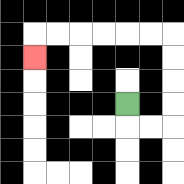{'start': '[5, 4]', 'end': '[1, 2]', 'path_directions': 'D,R,R,U,U,U,U,L,L,L,L,L,L,D', 'path_coordinates': '[[5, 4], [5, 5], [6, 5], [7, 5], [7, 4], [7, 3], [7, 2], [7, 1], [6, 1], [5, 1], [4, 1], [3, 1], [2, 1], [1, 1], [1, 2]]'}